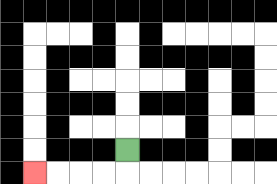{'start': '[5, 6]', 'end': '[1, 7]', 'path_directions': 'D,L,L,L,L', 'path_coordinates': '[[5, 6], [5, 7], [4, 7], [3, 7], [2, 7], [1, 7]]'}